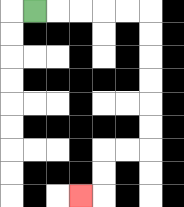{'start': '[1, 0]', 'end': '[3, 8]', 'path_directions': 'R,R,R,R,R,D,D,D,D,D,D,L,L,D,D,L', 'path_coordinates': '[[1, 0], [2, 0], [3, 0], [4, 0], [5, 0], [6, 0], [6, 1], [6, 2], [6, 3], [6, 4], [6, 5], [6, 6], [5, 6], [4, 6], [4, 7], [4, 8], [3, 8]]'}